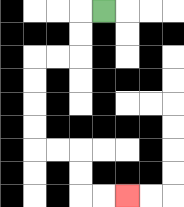{'start': '[4, 0]', 'end': '[5, 8]', 'path_directions': 'L,D,D,L,L,D,D,D,D,R,R,D,D,R,R', 'path_coordinates': '[[4, 0], [3, 0], [3, 1], [3, 2], [2, 2], [1, 2], [1, 3], [1, 4], [1, 5], [1, 6], [2, 6], [3, 6], [3, 7], [3, 8], [4, 8], [5, 8]]'}